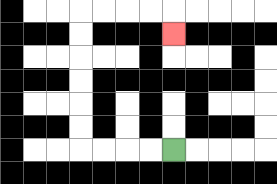{'start': '[7, 6]', 'end': '[7, 1]', 'path_directions': 'L,L,L,L,U,U,U,U,U,U,R,R,R,R,D', 'path_coordinates': '[[7, 6], [6, 6], [5, 6], [4, 6], [3, 6], [3, 5], [3, 4], [3, 3], [3, 2], [3, 1], [3, 0], [4, 0], [5, 0], [6, 0], [7, 0], [7, 1]]'}